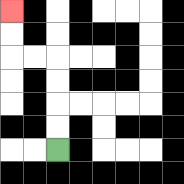{'start': '[2, 6]', 'end': '[0, 0]', 'path_directions': 'U,U,U,U,L,L,U,U', 'path_coordinates': '[[2, 6], [2, 5], [2, 4], [2, 3], [2, 2], [1, 2], [0, 2], [0, 1], [0, 0]]'}